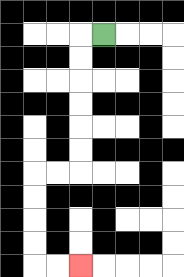{'start': '[4, 1]', 'end': '[3, 11]', 'path_directions': 'L,D,D,D,D,D,D,L,L,D,D,D,D,R,R', 'path_coordinates': '[[4, 1], [3, 1], [3, 2], [3, 3], [3, 4], [3, 5], [3, 6], [3, 7], [2, 7], [1, 7], [1, 8], [1, 9], [1, 10], [1, 11], [2, 11], [3, 11]]'}